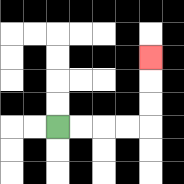{'start': '[2, 5]', 'end': '[6, 2]', 'path_directions': 'R,R,R,R,U,U,U', 'path_coordinates': '[[2, 5], [3, 5], [4, 5], [5, 5], [6, 5], [6, 4], [6, 3], [6, 2]]'}